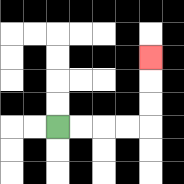{'start': '[2, 5]', 'end': '[6, 2]', 'path_directions': 'R,R,R,R,U,U,U', 'path_coordinates': '[[2, 5], [3, 5], [4, 5], [5, 5], [6, 5], [6, 4], [6, 3], [6, 2]]'}